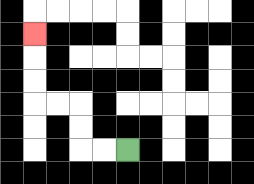{'start': '[5, 6]', 'end': '[1, 1]', 'path_directions': 'L,L,U,U,L,L,U,U,U', 'path_coordinates': '[[5, 6], [4, 6], [3, 6], [3, 5], [3, 4], [2, 4], [1, 4], [1, 3], [1, 2], [1, 1]]'}